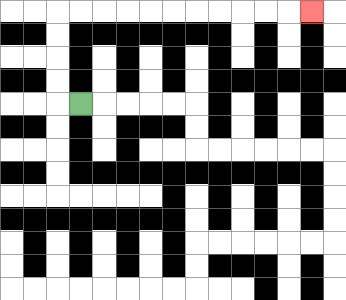{'start': '[3, 4]', 'end': '[13, 0]', 'path_directions': 'L,U,U,U,U,R,R,R,R,R,R,R,R,R,R,R', 'path_coordinates': '[[3, 4], [2, 4], [2, 3], [2, 2], [2, 1], [2, 0], [3, 0], [4, 0], [5, 0], [6, 0], [7, 0], [8, 0], [9, 0], [10, 0], [11, 0], [12, 0], [13, 0]]'}